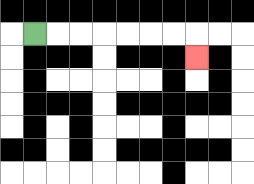{'start': '[1, 1]', 'end': '[8, 2]', 'path_directions': 'R,R,R,R,R,R,R,D', 'path_coordinates': '[[1, 1], [2, 1], [3, 1], [4, 1], [5, 1], [6, 1], [7, 1], [8, 1], [8, 2]]'}